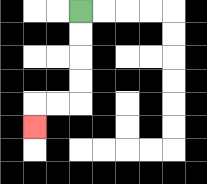{'start': '[3, 0]', 'end': '[1, 5]', 'path_directions': 'D,D,D,D,L,L,D', 'path_coordinates': '[[3, 0], [3, 1], [3, 2], [3, 3], [3, 4], [2, 4], [1, 4], [1, 5]]'}